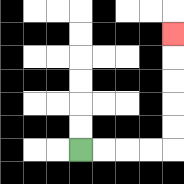{'start': '[3, 6]', 'end': '[7, 1]', 'path_directions': 'R,R,R,R,U,U,U,U,U', 'path_coordinates': '[[3, 6], [4, 6], [5, 6], [6, 6], [7, 6], [7, 5], [7, 4], [7, 3], [7, 2], [7, 1]]'}